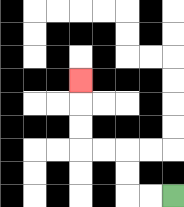{'start': '[7, 8]', 'end': '[3, 3]', 'path_directions': 'L,L,U,U,L,L,U,U,U', 'path_coordinates': '[[7, 8], [6, 8], [5, 8], [5, 7], [5, 6], [4, 6], [3, 6], [3, 5], [3, 4], [3, 3]]'}